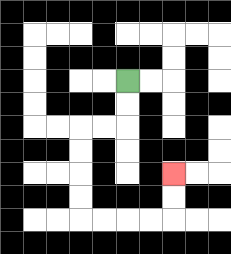{'start': '[5, 3]', 'end': '[7, 7]', 'path_directions': 'D,D,L,L,D,D,D,D,R,R,R,R,U,U', 'path_coordinates': '[[5, 3], [5, 4], [5, 5], [4, 5], [3, 5], [3, 6], [3, 7], [3, 8], [3, 9], [4, 9], [5, 9], [6, 9], [7, 9], [7, 8], [7, 7]]'}